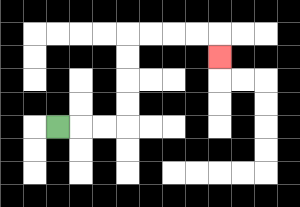{'start': '[2, 5]', 'end': '[9, 2]', 'path_directions': 'R,R,R,U,U,U,U,R,R,R,R,D', 'path_coordinates': '[[2, 5], [3, 5], [4, 5], [5, 5], [5, 4], [5, 3], [5, 2], [5, 1], [6, 1], [7, 1], [8, 1], [9, 1], [9, 2]]'}